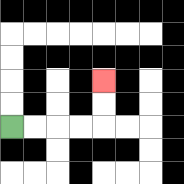{'start': '[0, 5]', 'end': '[4, 3]', 'path_directions': 'R,R,R,R,U,U', 'path_coordinates': '[[0, 5], [1, 5], [2, 5], [3, 5], [4, 5], [4, 4], [4, 3]]'}